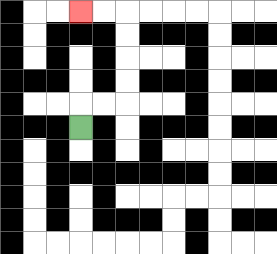{'start': '[3, 5]', 'end': '[3, 0]', 'path_directions': 'U,R,R,U,U,U,U,L,L', 'path_coordinates': '[[3, 5], [3, 4], [4, 4], [5, 4], [5, 3], [5, 2], [5, 1], [5, 0], [4, 0], [3, 0]]'}